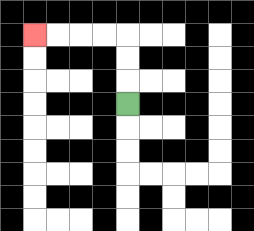{'start': '[5, 4]', 'end': '[1, 1]', 'path_directions': 'U,U,U,L,L,L,L', 'path_coordinates': '[[5, 4], [5, 3], [5, 2], [5, 1], [4, 1], [3, 1], [2, 1], [1, 1]]'}